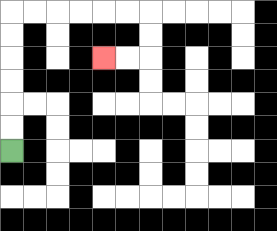{'start': '[0, 6]', 'end': '[4, 2]', 'path_directions': 'U,U,U,U,U,U,R,R,R,R,R,R,D,D,L,L', 'path_coordinates': '[[0, 6], [0, 5], [0, 4], [0, 3], [0, 2], [0, 1], [0, 0], [1, 0], [2, 0], [3, 0], [4, 0], [5, 0], [6, 0], [6, 1], [6, 2], [5, 2], [4, 2]]'}